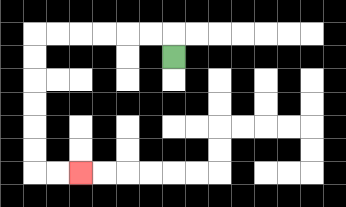{'start': '[7, 2]', 'end': '[3, 7]', 'path_directions': 'U,L,L,L,L,L,L,D,D,D,D,D,D,R,R', 'path_coordinates': '[[7, 2], [7, 1], [6, 1], [5, 1], [4, 1], [3, 1], [2, 1], [1, 1], [1, 2], [1, 3], [1, 4], [1, 5], [1, 6], [1, 7], [2, 7], [3, 7]]'}